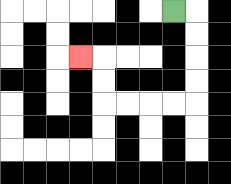{'start': '[7, 0]', 'end': '[3, 2]', 'path_directions': 'R,D,D,D,D,L,L,L,L,U,U,L', 'path_coordinates': '[[7, 0], [8, 0], [8, 1], [8, 2], [8, 3], [8, 4], [7, 4], [6, 4], [5, 4], [4, 4], [4, 3], [4, 2], [3, 2]]'}